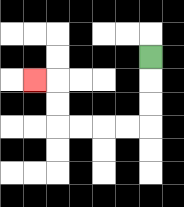{'start': '[6, 2]', 'end': '[1, 3]', 'path_directions': 'D,D,D,L,L,L,L,U,U,L', 'path_coordinates': '[[6, 2], [6, 3], [6, 4], [6, 5], [5, 5], [4, 5], [3, 5], [2, 5], [2, 4], [2, 3], [1, 3]]'}